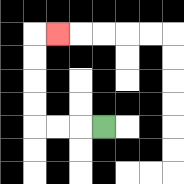{'start': '[4, 5]', 'end': '[2, 1]', 'path_directions': 'L,L,L,U,U,U,U,R', 'path_coordinates': '[[4, 5], [3, 5], [2, 5], [1, 5], [1, 4], [1, 3], [1, 2], [1, 1], [2, 1]]'}